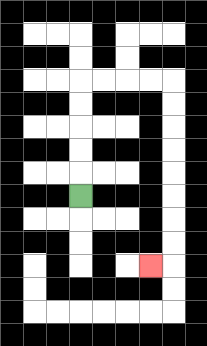{'start': '[3, 8]', 'end': '[6, 11]', 'path_directions': 'U,U,U,U,U,R,R,R,R,D,D,D,D,D,D,D,D,L', 'path_coordinates': '[[3, 8], [3, 7], [3, 6], [3, 5], [3, 4], [3, 3], [4, 3], [5, 3], [6, 3], [7, 3], [7, 4], [7, 5], [7, 6], [7, 7], [7, 8], [7, 9], [7, 10], [7, 11], [6, 11]]'}